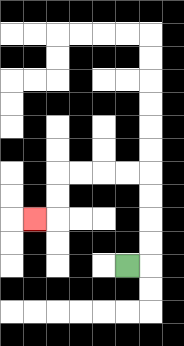{'start': '[5, 11]', 'end': '[1, 9]', 'path_directions': 'R,U,U,U,U,L,L,L,L,D,D,L', 'path_coordinates': '[[5, 11], [6, 11], [6, 10], [6, 9], [6, 8], [6, 7], [5, 7], [4, 7], [3, 7], [2, 7], [2, 8], [2, 9], [1, 9]]'}